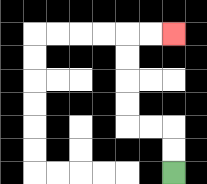{'start': '[7, 7]', 'end': '[7, 1]', 'path_directions': 'U,U,L,L,U,U,U,U,R,R', 'path_coordinates': '[[7, 7], [7, 6], [7, 5], [6, 5], [5, 5], [5, 4], [5, 3], [5, 2], [5, 1], [6, 1], [7, 1]]'}